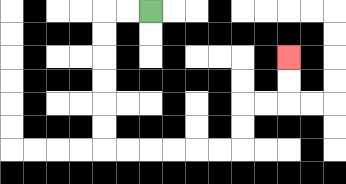{'start': '[6, 0]', 'end': '[12, 2]', 'path_directions': 'L,L,D,D,D,D,D,D,R,R,R,R,R,R,U,U,R,R,U,U', 'path_coordinates': '[[6, 0], [5, 0], [4, 0], [4, 1], [4, 2], [4, 3], [4, 4], [4, 5], [4, 6], [5, 6], [6, 6], [7, 6], [8, 6], [9, 6], [10, 6], [10, 5], [10, 4], [11, 4], [12, 4], [12, 3], [12, 2]]'}